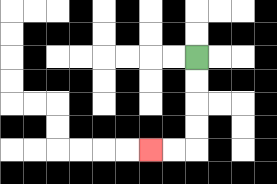{'start': '[8, 2]', 'end': '[6, 6]', 'path_directions': 'D,D,D,D,L,L', 'path_coordinates': '[[8, 2], [8, 3], [8, 4], [8, 5], [8, 6], [7, 6], [6, 6]]'}